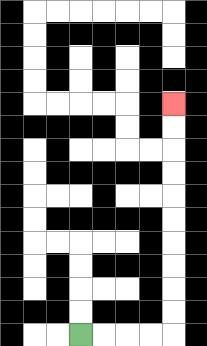{'start': '[3, 14]', 'end': '[7, 4]', 'path_directions': 'R,R,R,R,U,U,U,U,U,U,U,U,U,U', 'path_coordinates': '[[3, 14], [4, 14], [5, 14], [6, 14], [7, 14], [7, 13], [7, 12], [7, 11], [7, 10], [7, 9], [7, 8], [7, 7], [7, 6], [7, 5], [7, 4]]'}